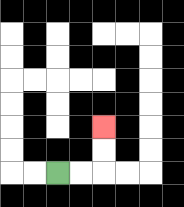{'start': '[2, 7]', 'end': '[4, 5]', 'path_directions': 'R,R,U,U', 'path_coordinates': '[[2, 7], [3, 7], [4, 7], [4, 6], [4, 5]]'}